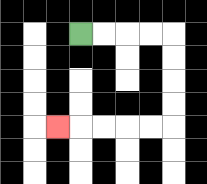{'start': '[3, 1]', 'end': '[2, 5]', 'path_directions': 'R,R,R,R,D,D,D,D,L,L,L,L,L', 'path_coordinates': '[[3, 1], [4, 1], [5, 1], [6, 1], [7, 1], [7, 2], [7, 3], [7, 4], [7, 5], [6, 5], [5, 5], [4, 5], [3, 5], [2, 5]]'}